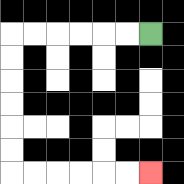{'start': '[6, 1]', 'end': '[6, 7]', 'path_directions': 'L,L,L,L,L,L,D,D,D,D,D,D,R,R,R,R,R,R', 'path_coordinates': '[[6, 1], [5, 1], [4, 1], [3, 1], [2, 1], [1, 1], [0, 1], [0, 2], [0, 3], [0, 4], [0, 5], [0, 6], [0, 7], [1, 7], [2, 7], [3, 7], [4, 7], [5, 7], [6, 7]]'}